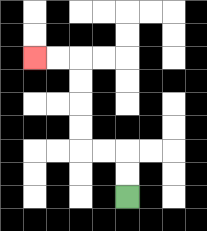{'start': '[5, 8]', 'end': '[1, 2]', 'path_directions': 'U,U,L,L,U,U,U,U,L,L', 'path_coordinates': '[[5, 8], [5, 7], [5, 6], [4, 6], [3, 6], [3, 5], [3, 4], [3, 3], [3, 2], [2, 2], [1, 2]]'}